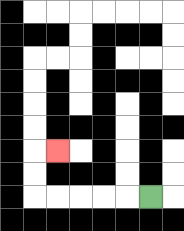{'start': '[6, 8]', 'end': '[2, 6]', 'path_directions': 'L,L,L,L,L,U,U,R', 'path_coordinates': '[[6, 8], [5, 8], [4, 8], [3, 8], [2, 8], [1, 8], [1, 7], [1, 6], [2, 6]]'}